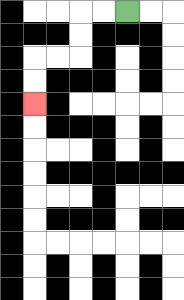{'start': '[5, 0]', 'end': '[1, 4]', 'path_directions': 'L,L,D,D,L,L,D,D', 'path_coordinates': '[[5, 0], [4, 0], [3, 0], [3, 1], [3, 2], [2, 2], [1, 2], [1, 3], [1, 4]]'}